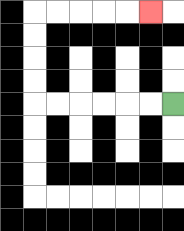{'start': '[7, 4]', 'end': '[6, 0]', 'path_directions': 'L,L,L,L,L,L,U,U,U,U,R,R,R,R,R', 'path_coordinates': '[[7, 4], [6, 4], [5, 4], [4, 4], [3, 4], [2, 4], [1, 4], [1, 3], [1, 2], [1, 1], [1, 0], [2, 0], [3, 0], [4, 0], [5, 0], [6, 0]]'}